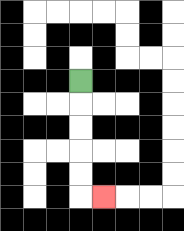{'start': '[3, 3]', 'end': '[4, 8]', 'path_directions': 'D,D,D,D,D,R', 'path_coordinates': '[[3, 3], [3, 4], [3, 5], [3, 6], [3, 7], [3, 8], [4, 8]]'}